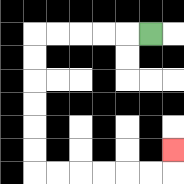{'start': '[6, 1]', 'end': '[7, 6]', 'path_directions': 'L,L,L,L,L,D,D,D,D,D,D,R,R,R,R,R,R,U', 'path_coordinates': '[[6, 1], [5, 1], [4, 1], [3, 1], [2, 1], [1, 1], [1, 2], [1, 3], [1, 4], [1, 5], [1, 6], [1, 7], [2, 7], [3, 7], [4, 7], [5, 7], [6, 7], [7, 7], [7, 6]]'}